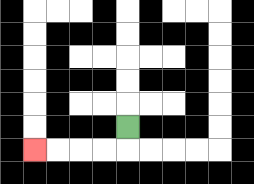{'start': '[5, 5]', 'end': '[1, 6]', 'path_directions': 'D,L,L,L,L', 'path_coordinates': '[[5, 5], [5, 6], [4, 6], [3, 6], [2, 6], [1, 6]]'}